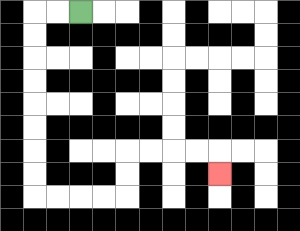{'start': '[3, 0]', 'end': '[9, 7]', 'path_directions': 'L,L,D,D,D,D,D,D,D,D,R,R,R,R,U,U,R,R,R,R,D', 'path_coordinates': '[[3, 0], [2, 0], [1, 0], [1, 1], [1, 2], [1, 3], [1, 4], [1, 5], [1, 6], [1, 7], [1, 8], [2, 8], [3, 8], [4, 8], [5, 8], [5, 7], [5, 6], [6, 6], [7, 6], [8, 6], [9, 6], [9, 7]]'}